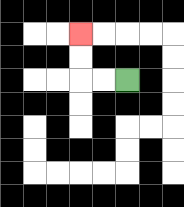{'start': '[5, 3]', 'end': '[3, 1]', 'path_directions': 'L,L,U,U', 'path_coordinates': '[[5, 3], [4, 3], [3, 3], [3, 2], [3, 1]]'}